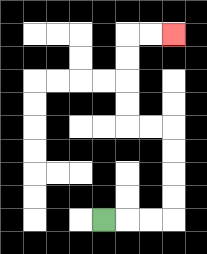{'start': '[4, 9]', 'end': '[7, 1]', 'path_directions': 'R,R,R,U,U,U,U,L,L,U,U,U,U,R,R', 'path_coordinates': '[[4, 9], [5, 9], [6, 9], [7, 9], [7, 8], [7, 7], [7, 6], [7, 5], [6, 5], [5, 5], [5, 4], [5, 3], [5, 2], [5, 1], [6, 1], [7, 1]]'}